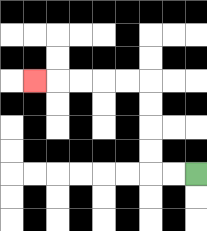{'start': '[8, 7]', 'end': '[1, 3]', 'path_directions': 'L,L,U,U,U,U,L,L,L,L,L', 'path_coordinates': '[[8, 7], [7, 7], [6, 7], [6, 6], [6, 5], [6, 4], [6, 3], [5, 3], [4, 3], [3, 3], [2, 3], [1, 3]]'}